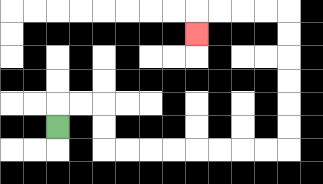{'start': '[2, 5]', 'end': '[8, 1]', 'path_directions': 'U,R,R,D,D,R,R,R,R,R,R,R,R,U,U,U,U,U,U,L,L,L,L,D', 'path_coordinates': '[[2, 5], [2, 4], [3, 4], [4, 4], [4, 5], [4, 6], [5, 6], [6, 6], [7, 6], [8, 6], [9, 6], [10, 6], [11, 6], [12, 6], [12, 5], [12, 4], [12, 3], [12, 2], [12, 1], [12, 0], [11, 0], [10, 0], [9, 0], [8, 0], [8, 1]]'}